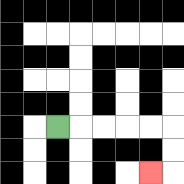{'start': '[2, 5]', 'end': '[6, 7]', 'path_directions': 'R,R,R,R,R,D,D,L', 'path_coordinates': '[[2, 5], [3, 5], [4, 5], [5, 5], [6, 5], [7, 5], [7, 6], [7, 7], [6, 7]]'}